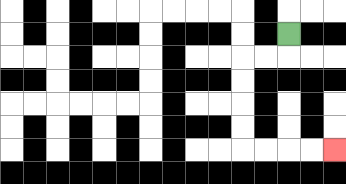{'start': '[12, 1]', 'end': '[14, 6]', 'path_directions': 'D,L,L,D,D,D,D,R,R,R,R', 'path_coordinates': '[[12, 1], [12, 2], [11, 2], [10, 2], [10, 3], [10, 4], [10, 5], [10, 6], [11, 6], [12, 6], [13, 6], [14, 6]]'}